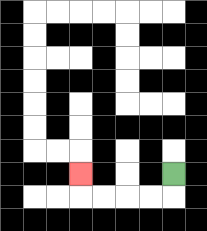{'start': '[7, 7]', 'end': '[3, 7]', 'path_directions': 'D,L,L,L,L,U', 'path_coordinates': '[[7, 7], [7, 8], [6, 8], [5, 8], [4, 8], [3, 8], [3, 7]]'}